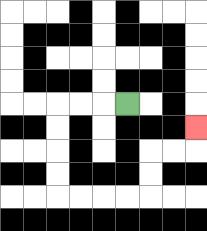{'start': '[5, 4]', 'end': '[8, 5]', 'path_directions': 'L,L,L,D,D,D,D,R,R,R,R,U,U,R,R,U', 'path_coordinates': '[[5, 4], [4, 4], [3, 4], [2, 4], [2, 5], [2, 6], [2, 7], [2, 8], [3, 8], [4, 8], [5, 8], [6, 8], [6, 7], [6, 6], [7, 6], [8, 6], [8, 5]]'}